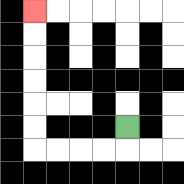{'start': '[5, 5]', 'end': '[1, 0]', 'path_directions': 'D,L,L,L,L,U,U,U,U,U,U', 'path_coordinates': '[[5, 5], [5, 6], [4, 6], [3, 6], [2, 6], [1, 6], [1, 5], [1, 4], [1, 3], [1, 2], [1, 1], [1, 0]]'}